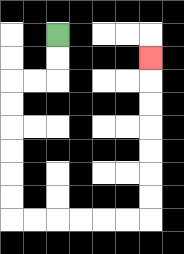{'start': '[2, 1]', 'end': '[6, 2]', 'path_directions': 'D,D,L,L,D,D,D,D,D,D,R,R,R,R,R,R,U,U,U,U,U,U,U', 'path_coordinates': '[[2, 1], [2, 2], [2, 3], [1, 3], [0, 3], [0, 4], [0, 5], [0, 6], [0, 7], [0, 8], [0, 9], [1, 9], [2, 9], [3, 9], [4, 9], [5, 9], [6, 9], [6, 8], [6, 7], [6, 6], [6, 5], [6, 4], [6, 3], [6, 2]]'}